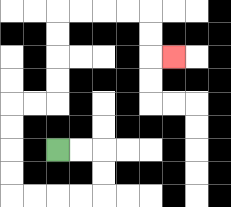{'start': '[2, 6]', 'end': '[7, 2]', 'path_directions': 'R,R,D,D,L,L,L,L,U,U,U,U,R,R,U,U,U,U,R,R,R,R,D,D,R', 'path_coordinates': '[[2, 6], [3, 6], [4, 6], [4, 7], [4, 8], [3, 8], [2, 8], [1, 8], [0, 8], [0, 7], [0, 6], [0, 5], [0, 4], [1, 4], [2, 4], [2, 3], [2, 2], [2, 1], [2, 0], [3, 0], [4, 0], [5, 0], [6, 0], [6, 1], [6, 2], [7, 2]]'}